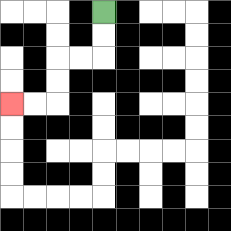{'start': '[4, 0]', 'end': '[0, 4]', 'path_directions': 'D,D,L,L,D,D,L,L', 'path_coordinates': '[[4, 0], [4, 1], [4, 2], [3, 2], [2, 2], [2, 3], [2, 4], [1, 4], [0, 4]]'}